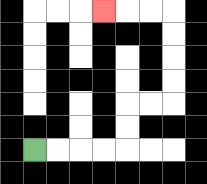{'start': '[1, 6]', 'end': '[4, 0]', 'path_directions': 'R,R,R,R,U,U,R,R,U,U,U,U,L,L,L', 'path_coordinates': '[[1, 6], [2, 6], [3, 6], [4, 6], [5, 6], [5, 5], [5, 4], [6, 4], [7, 4], [7, 3], [7, 2], [7, 1], [7, 0], [6, 0], [5, 0], [4, 0]]'}